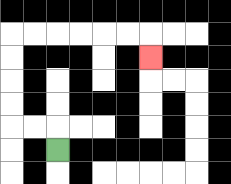{'start': '[2, 6]', 'end': '[6, 2]', 'path_directions': 'U,L,L,U,U,U,U,R,R,R,R,R,R,D', 'path_coordinates': '[[2, 6], [2, 5], [1, 5], [0, 5], [0, 4], [0, 3], [0, 2], [0, 1], [1, 1], [2, 1], [3, 1], [4, 1], [5, 1], [6, 1], [6, 2]]'}